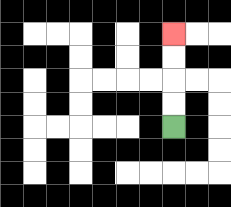{'start': '[7, 5]', 'end': '[7, 1]', 'path_directions': 'U,U,U,U', 'path_coordinates': '[[7, 5], [7, 4], [7, 3], [7, 2], [7, 1]]'}